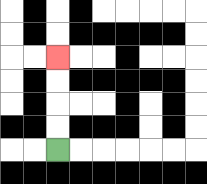{'start': '[2, 6]', 'end': '[2, 2]', 'path_directions': 'U,U,U,U', 'path_coordinates': '[[2, 6], [2, 5], [2, 4], [2, 3], [2, 2]]'}